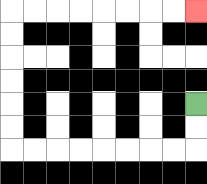{'start': '[8, 4]', 'end': '[8, 0]', 'path_directions': 'D,D,L,L,L,L,L,L,L,L,U,U,U,U,U,U,R,R,R,R,R,R,R,R', 'path_coordinates': '[[8, 4], [8, 5], [8, 6], [7, 6], [6, 6], [5, 6], [4, 6], [3, 6], [2, 6], [1, 6], [0, 6], [0, 5], [0, 4], [0, 3], [0, 2], [0, 1], [0, 0], [1, 0], [2, 0], [3, 0], [4, 0], [5, 0], [6, 0], [7, 0], [8, 0]]'}